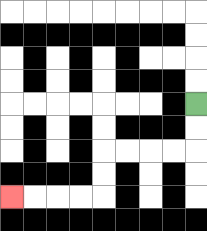{'start': '[8, 4]', 'end': '[0, 8]', 'path_directions': 'D,D,L,L,L,L,D,D,L,L,L,L', 'path_coordinates': '[[8, 4], [8, 5], [8, 6], [7, 6], [6, 6], [5, 6], [4, 6], [4, 7], [4, 8], [3, 8], [2, 8], [1, 8], [0, 8]]'}